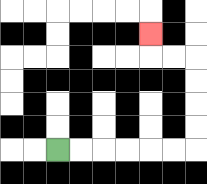{'start': '[2, 6]', 'end': '[6, 1]', 'path_directions': 'R,R,R,R,R,R,U,U,U,U,L,L,U', 'path_coordinates': '[[2, 6], [3, 6], [4, 6], [5, 6], [6, 6], [7, 6], [8, 6], [8, 5], [8, 4], [8, 3], [8, 2], [7, 2], [6, 2], [6, 1]]'}